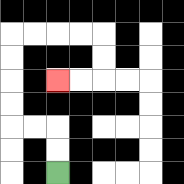{'start': '[2, 7]', 'end': '[2, 3]', 'path_directions': 'U,U,L,L,U,U,U,U,R,R,R,R,D,D,L,L', 'path_coordinates': '[[2, 7], [2, 6], [2, 5], [1, 5], [0, 5], [0, 4], [0, 3], [0, 2], [0, 1], [1, 1], [2, 1], [3, 1], [4, 1], [4, 2], [4, 3], [3, 3], [2, 3]]'}